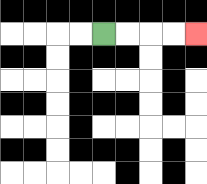{'start': '[4, 1]', 'end': '[8, 1]', 'path_directions': 'R,R,R,R', 'path_coordinates': '[[4, 1], [5, 1], [6, 1], [7, 1], [8, 1]]'}